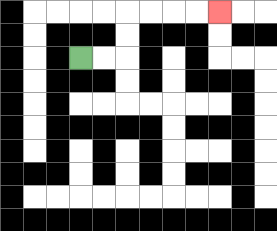{'start': '[3, 2]', 'end': '[9, 0]', 'path_directions': 'R,R,U,U,R,R,R,R', 'path_coordinates': '[[3, 2], [4, 2], [5, 2], [5, 1], [5, 0], [6, 0], [7, 0], [8, 0], [9, 0]]'}